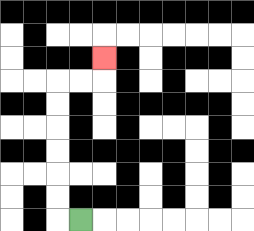{'start': '[3, 9]', 'end': '[4, 2]', 'path_directions': 'L,U,U,U,U,U,U,R,R,U', 'path_coordinates': '[[3, 9], [2, 9], [2, 8], [2, 7], [2, 6], [2, 5], [2, 4], [2, 3], [3, 3], [4, 3], [4, 2]]'}